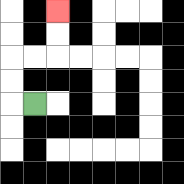{'start': '[1, 4]', 'end': '[2, 0]', 'path_directions': 'L,U,U,R,R,U,U', 'path_coordinates': '[[1, 4], [0, 4], [0, 3], [0, 2], [1, 2], [2, 2], [2, 1], [2, 0]]'}